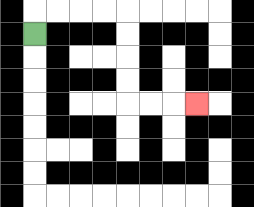{'start': '[1, 1]', 'end': '[8, 4]', 'path_directions': 'U,R,R,R,R,D,D,D,D,R,R,R', 'path_coordinates': '[[1, 1], [1, 0], [2, 0], [3, 0], [4, 0], [5, 0], [5, 1], [5, 2], [5, 3], [5, 4], [6, 4], [7, 4], [8, 4]]'}